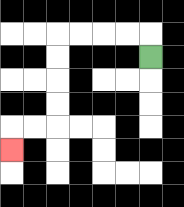{'start': '[6, 2]', 'end': '[0, 6]', 'path_directions': 'U,L,L,L,L,D,D,D,D,L,L,D', 'path_coordinates': '[[6, 2], [6, 1], [5, 1], [4, 1], [3, 1], [2, 1], [2, 2], [2, 3], [2, 4], [2, 5], [1, 5], [0, 5], [0, 6]]'}